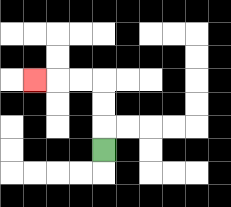{'start': '[4, 6]', 'end': '[1, 3]', 'path_directions': 'U,U,U,L,L,L', 'path_coordinates': '[[4, 6], [4, 5], [4, 4], [4, 3], [3, 3], [2, 3], [1, 3]]'}